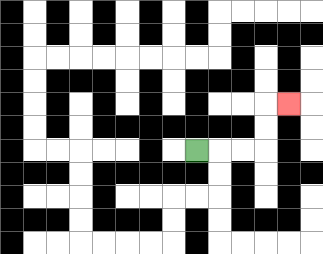{'start': '[8, 6]', 'end': '[12, 4]', 'path_directions': 'R,R,R,U,U,R', 'path_coordinates': '[[8, 6], [9, 6], [10, 6], [11, 6], [11, 5], [11, 4], [12, 4]]'}